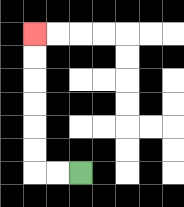{'start': '[3, 7]', 'end': '[1, 1]', 'path_directions': 'L,L,U,U,U,U,U,U', 'path_coordinates': '[[3, 7], [2, 7], [1, 7], [1, 6], [1, 5], [1, 4], [1, 3], [1, 2], [1, 1]]'}